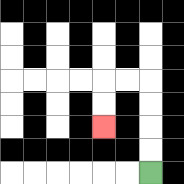{'start': '[6, 7]', 'end': '[4, 5]', 'path_directions': 'U,U,U,U,L,L,D,D', 'path_coordinates': '[[6, 7], [6, 6], [6, 5], [6, 4], [6, 3], [5, 3], [4, 3], [4, 4], [4, 5]]'}